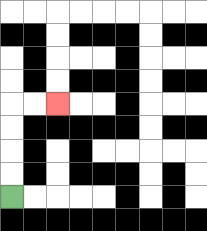{'start': '[0, 8]', 'end': '[2, 4]', 'path_directions': 'U,U,U,U,R,R', 'path_coordinates': '[[0, 8], [0, 7], [0, 6], [0, 5], [0, 4], [1, 4], [2, 4]]'}